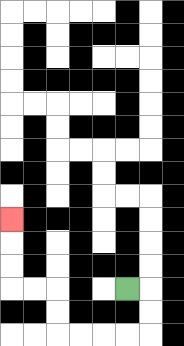{'start': '[5, 12]', 'end': '[0, 9]', 'path_directions': 'R,D,D,L,L,L,L,U,U,L,L,U,U,U', 'path_coordinates': '[[5, 12], [6, 12], [6, 13], [6, 14], [5, 14], [4, 14], [3, 14], [2, 14], [2, 13], [2, 12], [1, 12], [0, 12], [0, 11], [0, 10], [0, 9]]'}